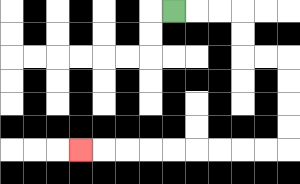{'start': '[7, 0]', 'end': '[3, 6]', 'path_directions': 'R,R,R,D,D,R,R,D,D,D,D,L,L,L,L,L,L,L,L,L', 'path_coordinates': '[[7, 0], [8, 0], [9, 0], [10, 0], [10, 1], [10, 2], [11, 2], [12, 2], [12, 3], [12, 4], [12, 5], [12, 6], [11, 6], [10, 6], [9, 6], [8, 6], [7, 6], [6, 6], [5, 6], [4, 6], [3, 6]]'}